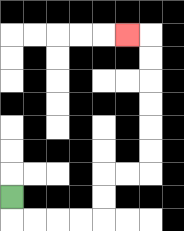{'start': '[0, 8]', 'end': '[5, 1]', 'path_directions': 'D,R,R,R,R,U,U,R,R,U,U,U,U,U,U,L', 'path_coordinates': '[[0, 8], [0, 9], [1, 9], [2, 9], [3, 9], [4, 9], [4, 8], [4, 7], [5, 7], [6, 7], [6, 6], [6, 5], [6, 4], [6, 3], [6, 2], [6, 1], [5, 1]]'}